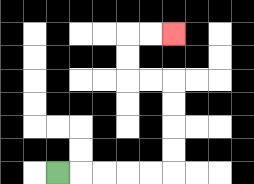{'start': '[2, 7]', 'end': '[7, 1]', 'path_directions': 'R,R,R,R,R,U,U,U,U,L,L,U,U,R,R', 'path_coordinates': '[[2, 7], [3, 7], [4, 7], [5, 7], [6, 7], [7, 7], [7, 6], [7, 5], [7, 4], [7, 3], [6, 3], [5, 3], [5, 2], [5, 1], [6, 1], [7, 1]]'}